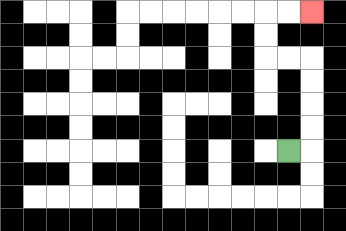{'start': '[12, 6]', 'end': '[13, 0]', 'path_directions': 'R,U,U,U,U,L,L,U,U,R,R', 'path_coordinates': '[[12, 6], [13, 6], [13, 5], [13, 4], [13, 3], [13, 2], [12, 2], [11, 2], [11, 1], [11, 0], [12, 0], [13, 0]]'}